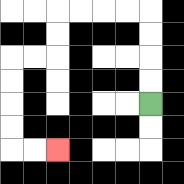{'start': '[6, 4]', 'end': '[2, 6]', 'path_directions': 'U,U,U,U,L,L,L,L,D,D,L,L,D,D,D,D,R,R', 'path_coordinates': '[[6, 4], [6, 3], [6, 2], [6, 1], [6, 0], [5, 0], [4, 0], [3, 0], [2, 0], [2, 1], [2, 2], [1, 2], [0, 2], [0, 3], [0, 4], [0, 5], [0, 6], [1, 6], [2, 6]]'}